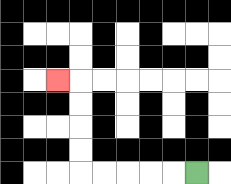{'start': '[8, 7]', 'end': '[2, 3]', 'path_directions': 'L,L,L,L,L,U,U,U,U,L', 'path_coordinates': '[[8, 7], [7, 7], [6, 7], [5, 7], [4, 7], [3, 7], [3, 6], [3, 5], [3, 4], [3, 3], [2, 3]]'}